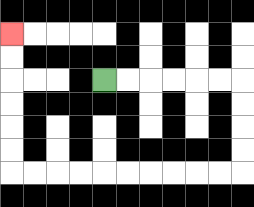{'start': '[4, 3]', 'end': '[0, 1]', 'path_directions': 'R,R,R,R,R,R,D,D,D,D,L,L,L,L,L,L,L,L,L,L,U,U,U,U,U,U', 'path_coordinates': '[[4, 3], [5, 3], [6, 3], [7, 3], [8, 3], [9, 3], [10, 3], [10, 4], [10, 5], [10, 6], [10, 7], [9, 7], [8, 7], [7, 7], [6, 7], [5, 7], [4, 7], [3, 7], [2, 7], [1, 7], [0, 7], [0, 6], [0, 5], [0, 4], [0, 3], [0, 2], [0, 1]]'}